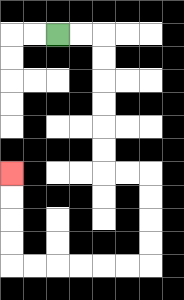{'start': '[2, 1]', 'end': '[0, 7]', 'path_directions': 'R,R,D,D,D,D,D,D,R,R,D,D,D,D,L,L,L,L,L,L,U,U,U,U', 'path_coordinates': '[[2, 1], [3, 1], [4, 1], [4, 2], [4, 3], [4, 4], [4, 5], [4, 6], [4, 7], [5, 7], [6, 7], [6, 8], [6, 9], [6, 10], [6, 11], [5, 11], [4, 11], [3, 11], [2, 11], [1, 11], [0, 11], [0, 10], [0, 9], [0, 8], [0, 7]]'}